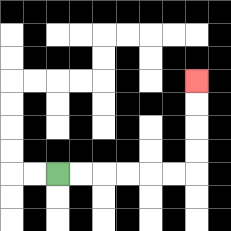{'start': '[2, 7]', 'end': '[8, 3]', 'path_directions': 'R,R,R,R,R,R,U,U,U,U', 'path_coordinates': '[[2, 7], [3, 7], [4, 7], [5, 7], [6, 7], [7, 7], [8, 7], [8, 6], [8, 5], [8, 4], [8, 3]]'}